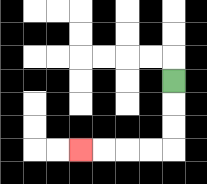{'start': '[7, 3]', 'end': '[3, 6]', 'path_directions': 'D,D,D,L,L,L,L', 'path_coordinates': '[[7, 3], [7, 4], [7, 5], [7, 6], [6, 6], [5, 6], [4, 6], [3, 6]]'}